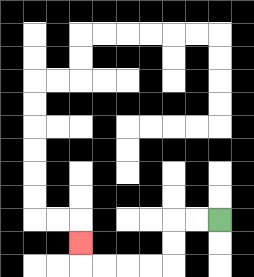{'start': '[9, 9]', 'end': '[3, 10]', 'path_directions': 'L,L,D,D,L,L,L,L,U', 'path_coordinates': '[[9, 9], [8, 9], [7, 9], [7, 10], [7, 11], [6, 11], [5, 11], [4, 11], [3, 11], [3, 10]]'}